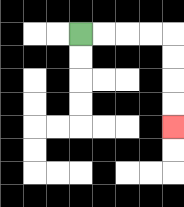{'start': '[3, 1]', 'end': '[7, 5]', 'path_directions': 'R,R,R,R,D,D,D,D', 'path_coordinates': '[[3, 1], [4, 1], [5, 1], [6, 1], [7, 1], [7, 2], [7, 3], [7, 4], [7, 5]]'}